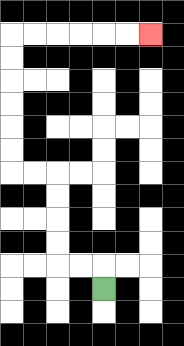{'start': '[4, 12]', 'end': '[6, 1]', 'path_directions': 'U,L,L,U,U,U,U,L,L,U,U,U,U,U,U,R,R,R,R,R,R', 'path_coordinates': '[[4, 12], [4, 11], [3, 11], [2, 11], [2, 10], [2, 9], [2, 8], [2, 7], [1, 7], [0, 7], [0, 6], [0, 5], [0, 4], [0, 3], [0, 2], [0, 1], [1, 1], [2, 1], [3, 1], [4, 1], [5, 1], [6, 1]]'}